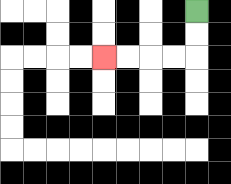{'start': '[8, 0]', 'end': '[4, 2]', 'path_directions': 'D,D,L,L,L,L', 'path_coordinates': '[[8, 0], [8, 1], [8, 2], [7, 2], [6, 2], [5, 2], [4, 2]]'}